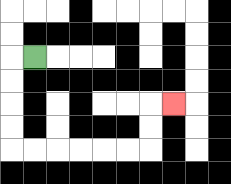{'start': '[1, 2]', 'end': '[7, 4]', 'path_directions': 'L,D,D,D,D,R,R,R,R,R,R,U,U,R', 'path_coordinates': '[[1, 2], [0, 2], [0, 3], [0, 4], [0, 5], [0, 6], [1, 6], [2, 6], [3, 6], [4, 6], [5, 6], [6, 6], [6, 5], [6, 4], [7, 4]]'}